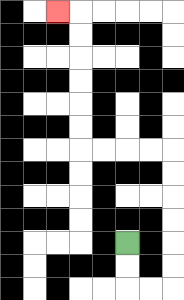{'start': '[5, 10]', 'end': '[2, 0]', 'path_directions': 'D,D,R,R,U,U,U,U,U,U,L,L,L,L,U,U,U,U,U,U,L', 'path_coordinates': '[[5, 10], [5, 11], [5, 12], [6, 12], [7, 12], [7, 11], [7, 10], [7, 9], [7, 8], [7, 7], [7, 6], [6, 6], [5, 6], [4, 6], [3, 6], [3, 5], [3, 4], [3, 3], [3, 2], [3, 1], [3, 0], [2, 0]]'}